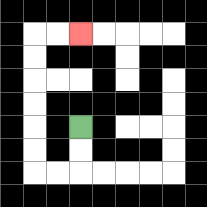{'start': '[3, 5]', 'end': '[3, 1]', 'path_directions': 'D,D,L,L,U,U,U,U,U,U,R,R', 'path_coordinates': '[[3, 5], [3, 6], [3, 7], [2, 7], [1, 7], [1, 6], [1, 5], [1, 4], [1, 3], [1, 2], [1, 1], [2, 1], [3, 1]]'}